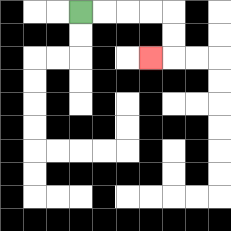{'start': '[3, 0]', 'end': '[6, 2]', 'path_directions': 'R,R,R,R,D,D,L', 'path_coordinates': '[[3, 0], [4, 0], [5, 0], [6, 0], [7, 0], [7, 1], [7, 2], [6, 2]]'}